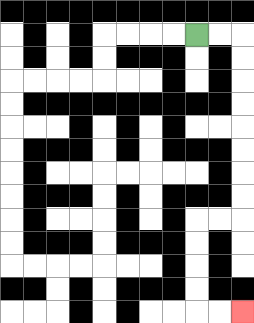{'start': '[8, 1]', 'end': '[10, 13]', 'path_directions': 'R,R,D,D,D,D,D,D,D,D,L,L,D,D,D,D,R,R', 'path_coordinates': '[[8, 1], [9, 1], [10, 1], [10, 2], [10, 3], [10, 4], [10, 5], [10, 6], [10, 7], [10, 8], [10, 9], [9, 9], [8, 9], [8, 10], [8, 11], [8, 12], [8, 13], [9, 13], [10, 13]]'}